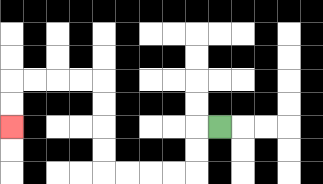{'start': '[9, 5]', 'end': '[0, 5]', 'path_directions': 'L,D,D,L,L,L,L,U,U,U,U,L,L,L,L,D,D', 'path_coordinates': '[[9, 5], [8, 5], [8, 6], [8, 7], [7, 7], [6, 7], [5, 7], [4, 7], [4, 6], [4, 5], [4, 4], [4, 3], [3, 3], [2, 3], [1, 3], [0, 3], [0, 4], [0, 5]]'}